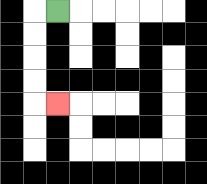{'start': '[2, 0]', 'end': '[2, 4]', 'path_directions': 'L,D,D,D,D,R', 'path_coordinates': '[[2, 0], [1, 0], [1, 1], [1, 2], [1, 3], [1, 4], [2, 4]]'}